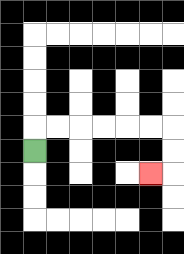{'start': '[1, 6]', 'end': '[6, 7]', 'path_directions': 'U,R,R,R,R,R,R,D,D,L', 'path_coordinates': '[[1, 6], [1, 5], [2, 5], [3, 5], [4, 5], [5, 5], [6, 5], [7, 5], [7, 6], [7, 7], [6, 7]]'}